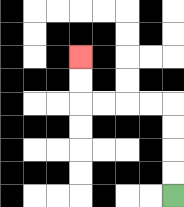{'start': '[7, 8]', 'end': '[3, 2]', 'path_directions': 'U,U,U,U,L,L,L,L,U,U', 'path_coordinates': '[[7, 8], [7, 7], [7, 6], [7, 5], [7, 4], [6, 4], [5, 4], [4, 4], [3, 4], [3, 3], [3, 2]]'}